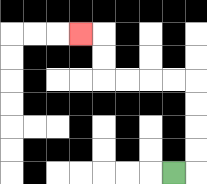{'start': '[7, 7]', 'end': '[3, 1]', 'path_directions': 'R,U,U,U,U,L,L,L,L,U,U,L', 'path_coordinates': '[[7, 7], [8, 7], [8, 6], [8, 5], [8, 4], [8, 3], [7, 3], [6, 3], [5, 3], [4, 3], [4, 2], [4, 1], [3, 1]]'}